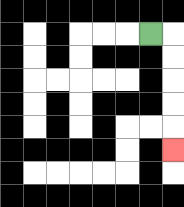{'start': '[6, 1]', 'end': '[7, 6]', 'path_directions': 'R,D,D,D,D,D', 'path_coordinates': '[[6, 1], [7, 1], [7, 2], [7, 3], [7, 4], [7, 5], [7, 6]]'}